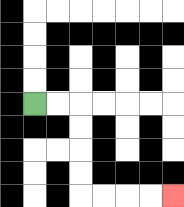{'start': '[1, 4]', 'end': '[7, 8]', 'path_directions': 'R,R,D,D,D,D,R,R,R,R', 'path_coordinates': '[[1, 4], [2, 4], [3, 4], [3, 5], [3, 6], [3, 7], [3, 8], [4, 8], [5, 8], [6, 8], [7, 8]]'}